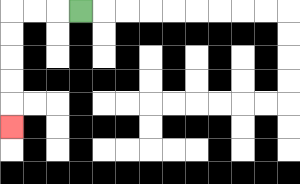{'start': '[3, 0]', 'end': '[0, 5]', 'path_directions': 'L,L,L,D,D,D,D,D', 'path_coordinates': '[[3, 0], [2, 0], [1, 0], [0, 0], [0, 1], [0, 2], [0, 3], [0, 4], [0, 5]]'}